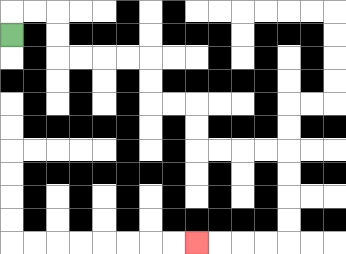{'start': '[0, 1]', 'end': '[8, 10]', 'path_directions': 'U,R,R,D,D,R,R,R,R,D,D,R,R,D,D,R,R,R,R,D,D,D,D,L,L,L,L', 'path_coordinates': '[[0, 1], [0, 0], [1, 0], [2, 0], [2, 1], [2, 2], [3, 2], [4, 2], [5, 2], [6, 2], [6, 3], [6, 4], [7, 4], [8, 4], [8, 5], [8, 6], [9, 6], [10, 6], [11, 6], [12, 6], [12, 7], [12, 8], [12, 9], [12, 10], [11, 10], [10, 10], [9, 10], [8, 10]]'}